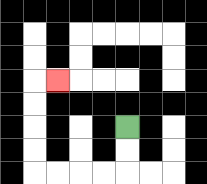{'start': '[5, 5]', 'end': '[2, 3]', 'path_directions': 'D,D,L,L,L,L,U,U,U,U,R', 'path_coordinates': '[[5, 5], [5, 6], [5, 7], [4, 7], [3, 7], [2, 7], [1, 7], [1, 6], [1, 5], [1, 4], [1, 3], [2, 3]]'}